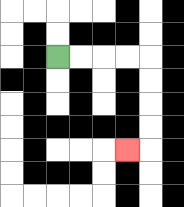{'start': '[2, 2]', 'end': '[5, 6]', 'path_directions': 'R,R,R,R,D,D,D,D,L', 'path_coordinates': '[[2, 2], [3, 2], [4, 2], [5, 2], [6, 2], [6, 3], [6, 4], [6, 5], [6, 6], [5, 6]]'}